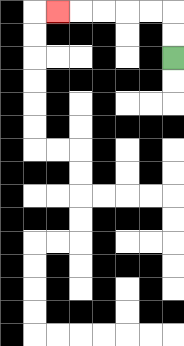{'start': '[7, 2]', 'end': '[2, 0]', 'path_directions': 'U,U,L,L,L,L,L', 'path_coordinates': '[[7, 2], [7, 1], [7, 0], [6, 0], [5, 0], [4, 0], [3, 0], [2, 0]]'}